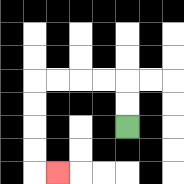{'start': '[5, 5]', 'end': '[2, 7]', 'path_directions': 'U,U,L,L,L,L,D,D,D,D,R', 'path_coordinates': '[[5, 5], [5, 4], [5, 3], [4, 3], [3, 3], [2, 3], [1, 3], [1, 4], [1, 5], [1, 6], [1, 7], [2, 7]]'}